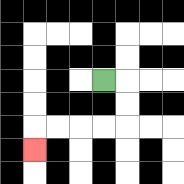{'start': '[4, 3]', 'end': '[1, 6]', 'path_directions': 'R,D,D,L,L,L,L,D', 'path_coordinates': '[[4, 3], [5, 3], [5, 4], [5, 5], [4, 5], [3, 5], [2, 5], [1, 5], [1, 6]]'}